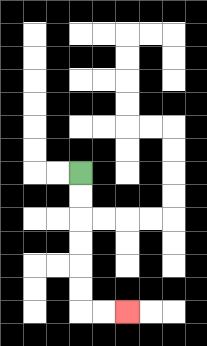{'start': '[3, 7]', 'end': '[5, 13]', 'path_directions': 'D,D,D,D,D,D,R,R', 'path_coordinates': '[[3, 7], [3, 8], [3, 9], [3, 10], [3, 11], [3, 12], [3, 13], [4, 13], [5, 13]]'}